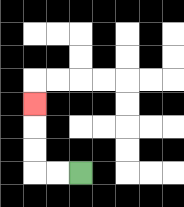{'start': '[3, 7]', 'end': '[1, 4]', 'path_directions': 'L,L,U,U,U', 'path_coordinates': '[[3, 7], [2, 7], [1, 7], [1, 6], [1, 5], [1, 4]]'}